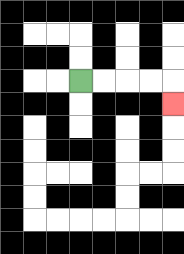{'start': '[3, 3]', 'end': '[7, 4]', 'path_directions': 'R,R,R,R,D', 'path_coordinates': '[[3, 3], [4, 3], [5, 3], [6, 3], [7, 3], [7, 4]]'}